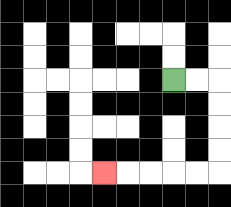{'start': '[7, 3]', 'end': '[4, 7]', 'path_directions': 'R,R,D,D,D,D,L,L,L,L,L', 'path_coordinates': '[[7, 3], [8, 3], [9, 3], [9, 4], [9, 5], [9, 6], [9, 7], [8, 7], [7, 7], [6, 7], [5, 7], [4, 7]]'}